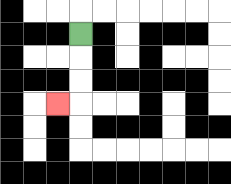{'start': '[3, 1]', 'end': '[2, 4]', 'path_directions': 'D,D,D,L', 'path_coordinates': '[[3, 1], [3, 2], [3, 3], [3, 4], [2, 4]]'}